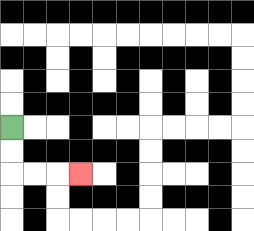{'start': '[0, 5]', 'end': '[3, 7]', 'path_directions': 'D,D,R,R,R', 'path_coordinates': '[[0, 5], [0, 6], [0, 7], [1, 7], [2, 7], [3, 7]]'}